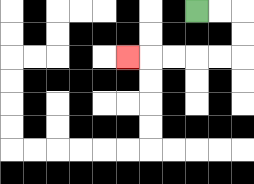{'start': '[8, 0]', 'end': '[5, 2]', 'path_directions': 'R,R,D,D,L,L,L,L,L', 'path_coordinates': '[[8, 0], [9, 0], [10, 0], [10, 1], [10, 2], [9, 2], [8, 2], [7, 2], [6, 2], [5, 2]]'}